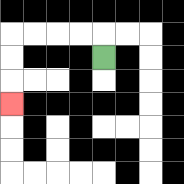{'start': '[4, 2]', 'end': '[0, 4]', 'path_directions': 'U,L,L,L,L,D,D,D', 'path_coordinates': '[[4, 2], [4, 1], [3, 1], [2, 1], [1, 1], [0, 1], [0, 2], [0, 3], [0, 4]]'}